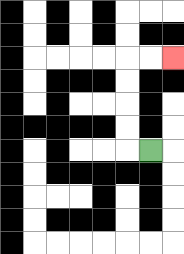{'start': '[6, 6]', 'end': '[7, 2]', 'path_directions': 'L,U,U,U,U,R,R', 'path_coordinates': '[[6, 6], [5, 6], [5, 5], [5, 4], [5, 3], [5, 2], [6, 2], [7, 2]]'}